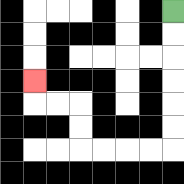{'start': '[7, 0]', 'end': '[1, 3]', 'path_directions': 'D,D,D,D,D,D,L,L,L,L,U,U,L,L,U', 'path_coordinates': '[[7, 0], [7, 1], [7, 2], [7, 3], [7, 4], [7, 5], [7, 6], [6, 6], [5, 6], [4, 6], [3, 6], [3, 5], [3, 4], [2, 4], [1, 4], [1, 3]]'}